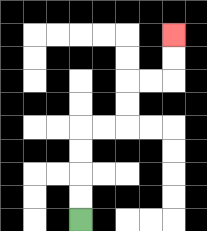{'start': '[3, 9]', 'end': '[7, 1]', 'path_directions': 'U,U,U,U,R,R,U,U,R,R,U,U', 'path_coordinates': '[[3, 9], [3, 8], [3, 7], [3, 6], [3, 5], [4, 5], [5, 5], [5, 4], [5, 3], [6, 3], [7, 3], [7, 2], [7, 1]]'}